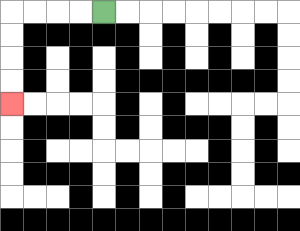{'start': '[4, 0]', 'end': '[0, 4]', 'path_directions': 'L,L,L,L,D,D,D,D', 'path_coordinates': '[[4, 0], [3, 0], [2, 0], [1, 0], [0, 0], [0, 1], [0, 2], [0, 3], [0, 4]]'}